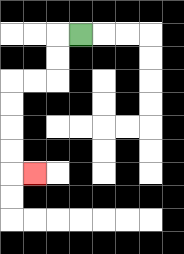{'start': '[3, 1]', 'end': '[1, 7]', 'path_directions': 'L,D,D,L,L,D,D,D,D,R', 'path_coordinates': '[[3, 1], [2, 1], [2, 2], [2, 3], [1, 3], [0, 3], [0, 4], [0, 5], [0, 6], [0, 7], [1, 7]]'}